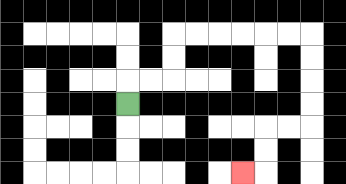{'start': '[5, 4]', 'end': '[10, 7]', 'path_directions': 'U,R,R,U,U,R,R,R,R,R,R,D,D,D,D,L,L,D,D,L', 'path_coordinates': '[[5, 4], [5, 3], [6, 3], [7, 3], [7, 2], [7, 1], [8, 1], [9, 1], [10, 1], [11, 1], [12, 1], [13, 1], [13, 2], [13, 3], [13, 4], [13, 5], [12, 5], [11, 5], [11, 6], [11, 7], [10, 7]]'}